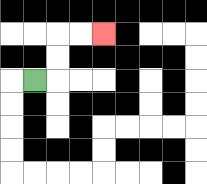{'start': '[1, 3]', 'end': '[4, 1]', 'path_directions': 'R,U,U,R,R', 'path_coordinates': '[[1, 3], [2, 3], [2, 2], [2, 1], [3, 1], [4, 1]]'}